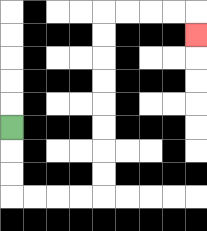{'start': '[0, 5]', 'end': '[8, 1]', 'path_directions': 'D,D,D,R,R,R,R,U,U,U,U,U,U,U,U,R,R,R,R,D', 'path_coordinates': '[[0, 5], [0, 6], [0, 7], [0, 8], [1, 8], [2, 8], [3, 8], [4, 8], [4, 7], [4, 6], [4, 5], [4, 4], [4, 3], [4, 2], [4, 1], [4, 0], [5, 0], [6, 0], [7, 0], [8, 0], [8, 1]]'}